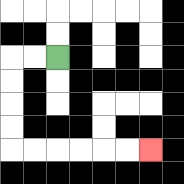{'start': '[2, 2]', 'end': '[6, 6]', 'path_directions': 'L,L,D,D,D,D,R,R,R,R,R,R', 'path_coordinates': '[[2, 2], [1, 2], [0, 2], [0, 3], [0, 4], [0, 5], [0, 6], [1, 6], [2, 6], [3, 6], [4, 6], [5, 6], [6, 6]]'}